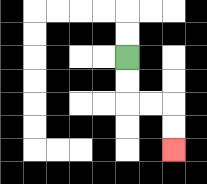{'start': '[5, 2]', 'end': '[7, 6]', 'path_directions': 'D,D,R,R,D,D', 'path_coordinates': '[[5, 2], [5, 3], [5, 4], [6, 4], [7, 4], [7, 5], [7, 6]]'}